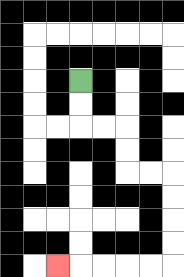{'start': '[3, 3]', 'end': '[2, 11]', 'path_directions': 'D,D,R,R,D,D,R,R,D,D,D,D,L,L,L,L,L', 'path_coordinates': '[[3, 3], [3, 4], [3, 5], [4, 5], [5, 5], [5, 6], [5, 7], [6, 7], [7, 7], [7, 8], [7, 9], [7, 10], [7, 11], [6, 11], [5, 11], [4, 11], [3, 11], [2, 11]]'}